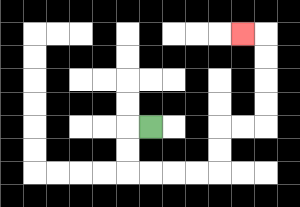{'start': '[6, 5]', 'end': '[10, 1]', 'path_directions': 'L,D,D,R,R,R,R,U,U,R,R,U,U,U,U,L', 'path_coordinates': '[[6, 5], [5, 5], [5, 6], [5, 7], [6, 7], [7, 7], [8, 7], [9, 7], [9, 6], [9, 5], [10, 5], [11, 5], [11, 4], [11, 3], [11, 2], [11, 1], [10, 1]]'}